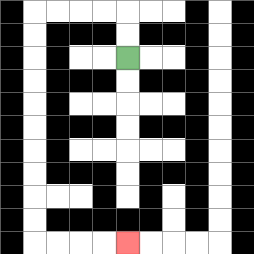{'start': '[5, 2]', 'end': '[5, 10]', 'path_directions': 'U,U,L,L,L,L,D,D,D,D,D,D,D,D,D,D,R,R,R,R', 'path_coordinates': '[[5, 2], [5, 1], [5, 0], [4, 0], [3, 0], [2, 0], [1, 0], [1, 1], [1, 2], [1, 3], [1, 4], [1, 5], [1, 6], [1, 7], [1, 8], [1, 9], [1, 10], [2, 10], [3, 10], [4, 10], [5, 10]]'}